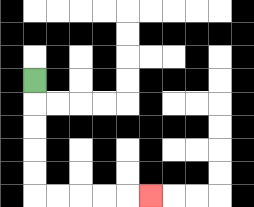{'start': '[1, 3]', 'end': '[6, 8]', 'path_directions': 'D,D,D,D,D,R,R,R,R,R', 'path_coordinates': '[[1, 3], [1, 4], [1, 5], [1, 6], [1, 7], [1, 8], [2, 8], [3, 8], [4, 8], [5, 8], [6, 8]]'}